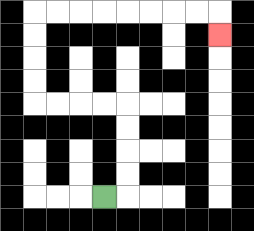{'start': '[4, 8]', 'end': '[9, 1]', 'path_directions': 'R,U,U,U,U,L,L,L,L,U,U,U,U,R,R,R,R,R,R,R,R,D', 'path_coordinates': '[[4, 8], [5, 8], [5, 7], [5, 6], [5, 5], [5, 4], [4, 4], [3, 4], [2, 4], [1, 4], [1, 3], [1, 2], [1, 1], [1, 0], [2, 0], [3, 0], [4, 0], [5, 0], [6, 0], [7, 0], [8, 0], [9, 0], [9, 1]]'}